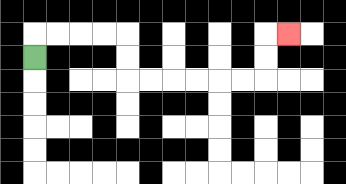{'start': '[1, 2]', 'end': '[12, 1]', 'path_directions': 'U,R,R,R,R,D,D,R,R,R,R,R,R,U,U,R', 'path_coordinates': '[[1, 2], [1, 1], [2, 1], [3, 1], [4, 1], [5, 1], [5, 2], [5, 3], [6, 3], [7, 3], [8, 3], [9, 3], [10, 3], [11, 3], [11, 2], [11, 1], [12, 1]]'}